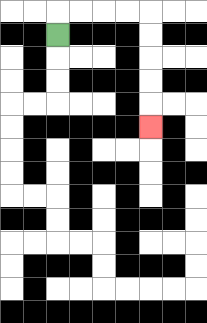{'start': '[2, 1]', 'end': '[6, 5]', 'path_directions': 'U,R,R,R,R,D,D,D,D,D', 'path_coordinates': '[[2, 1], [2, 0], [3, 0], [4, 0], [5, 0], [6, 0], [6, 1], [6, 2], [6, 3], [6, 4], [6, 5]]'}